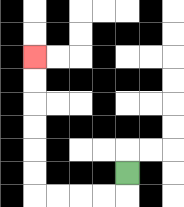{'start': '[5, 7]', 'end': '[1, 2]', 'path_directions': 'D,L,L,L,L,U,U,U,U,U,U', 'path_coordinates': '[[5, 7], [5, 8], [4, 8], [3, 8], [2, 8], [1, 8], [1, 7], [1, 6], [1, 5], [1, 4], [1, 3], [1, 2]]'}